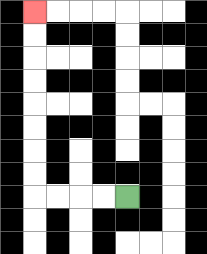{'start': '[5, 8]', 'end': '[1, 0]', 'path_directions': 'L,L,L,L,U,U,U,U,U,U,U,U', 'path_coordinates': '[[5, 8], [4, 8], [3, 8], [2, 8], [1, 8], [1, 7], [1, 6], [1, 5], [1, 4], [1, 3], [1, 2], [1, 1], [1, 0]]'}